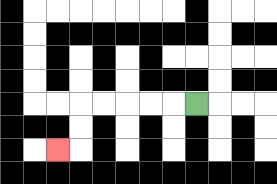{'start': '[8, 4]', 'end': '[2, 6]', 'path_directions': 'L,L,L,L,L,D,D,L', 'path_coordinates': '[[8, 4], [7, 4], [6, 4], [5, 4], [4, 4], [3, 4], [3, 5], [3, 6], [2, 6]]'}